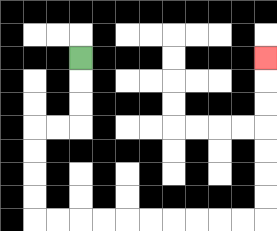{'start': '[3, 2]', 'end': '[11, 2]', 'path_directions': 'D,D,D,L,L,D,D,D,D,R,R,R,R,R,R,R,R,R,R,U,U,U,U,U,U,U', 'path_coordinates': '[[3, 2], [3, 3], [3, 4], [3, 5], [2, 5], [1, 5], [1, 6], [1, 7], [1, 8], [1, 9], [2, 9], [3, 9], [4, 9], [5, 9], [6, 9], [7, 9], [8, 9], [9, 9], [10, 9], [11, 9], [11, 8], [11, 7], [11, 6], [11, 5], [11, 4], [11, 3], [11, 2]]'}